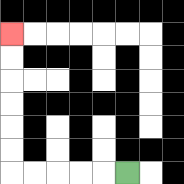{'start': '[5, 7]', 'end': '[0, 1]', 'path_directions': 'L,L,L,L,L,U,U,U,U,U,U', 'path_coordinates': '[[5, 7], [4, 7], [3, 7], [2, 7], [1, 7], [0, 7], [0, 6], [0, 5], [0, 4], [0, 3], [0, 2], [0, 1]]'}